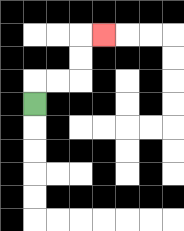{'start': '[1, 4]', 'end': '[4, 1]', 'path_directions': 'U,R,R,U,U,R', 'path_coordinates': '[[1, 4], [1, 3], [2, 3], [3, 3], [3, 2], [3, 1], [4, 1]]'}